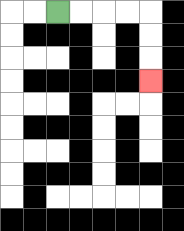{'start': '[2, 0]', 'end': '[6, 3]', 'path_directions': 'R,R,R,R,D,D,D', 'path_coordinates': '[[2, 0], [3, 0], [4, 0], [5, 0], [6, 0], [6, 1], [6, 2], [6, 3]]'}